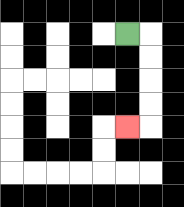{'start': '[5, 1]', 'end': '[5, 5]', 'path_directions': 'R,D,D,D,D,L', 'path_coordinates': '[[5, 1], [6, 1], [6, 2], [6, 3], [6, 4], [6, 5], [5, 5]]'}